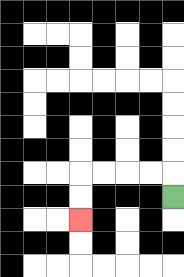{'start': '[7, 8]', 'end': '[3, 9]', 'path_directions': 'U,L,L,L,L,D,D', 'path_coordinates': '[[7, 8], [7, 7], [6, 7], [5, 7], [4, 7], [3, 7], [3, 8], [3, 9]]'}